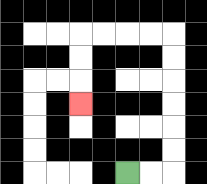{'start': '[5, 7]', 'end': '[3, 4]', 'path_directions': 'R,R,U,U,U,U,U,U,L,L,L,L,D,D,D', 'path_coordinates': '[[5, 7], [6, 7], [7, 7], [7, 6], [7, 5], [7, 4], [7, 3], [7, 2], [7, 1], [6, 1], [5, 1], [4, 1], [3, 1], [3, 2], [3, 3], [3, 4]]'}